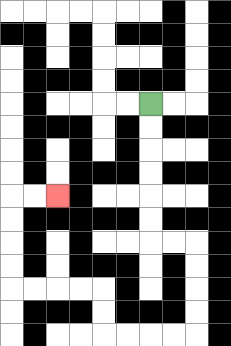{'start': '[6, 4]', 'end': '[2, 8]', 'path_directions': 'D,D,D,D,D,D,R,R,D,D,D,D,L,L,L,L,U,U,L,L,L,L,U,U,U,U,R,R', 'path_coordinates': '[[6, 4], [6, 5], [6, 6], [6, 7], [6, 8], [6, 9], [6, 10], [7, 10], [8, 10], [8, 11], [8, 12], [8, 13], [8, 14], [7, 14], [6, 14], [5, 14], [4, 14], [4, 13], [4, 12], [3, 12], [2, 12], [1, 12], [0, 12], [0, 11], [0, 10], [0, 9], [0, 8], [1, 8], [2, 8]]'}